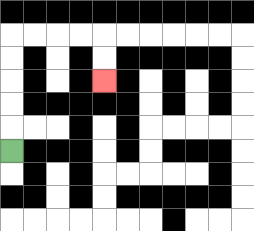{'start': '[0, 6]', 'end': '[4, 3]', 'path_directions': 'U,U,U,U,U,R,R,R,R,D,D', 'path_coordinates': '[[0, 6], [0, 5], [0, 4], [0, 3], [0, 2], [0, 1], [1, 1], [2, 1], [3, 1], [4, 1], [4, 2], [4, 3]]'}